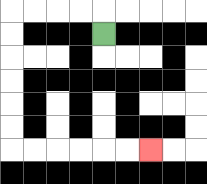{'start': '[4, 1]', 'end': '[6, 6]', 'path_directions': 'U,L,L,L,L,D,D,D,D,D,D,R,R,R,R,R,R', 'path_coordinates': '[[4, 1], [4, 0], [3, 0], [2, 0], [1, 0], [0, 0], [0, 1], [0, 2], [0, 3], [0, 4], [0, 5], [0, 6], [1, 6], [2, 6], [3, 6], [4, 6], [5, 6], [6, 6]]'}